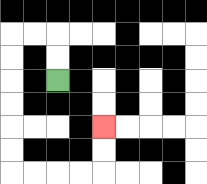{'start': '[2, 3]', 'end': '[4, 5]', 'path_directions': 'U,U,L,L,D,D,D,D,D,D,R,R,R,R,U,U', 'path_coordinates': '[[2, 3], [2, 2], [2, 1], [1, 1], [0, 1], [0, 2], [0, 3], [0, 4], [0, 5], [0, 6], [0, 7], [1, 7], [2, 7], [3, 7], [4, 7], [4, 6], [4, 5]]'}